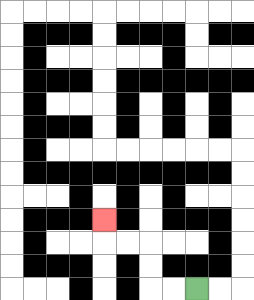{'start': '[8, 12]', 'end': '[4, 9]', 'path_directions': 'L,L,U,U,L,L,U', 'path_coordinates': '[[8, 12], [7, 12], [6, 12], [6, 11], [6, 10], [5, 10], [4, 10], [4, 9]]'}